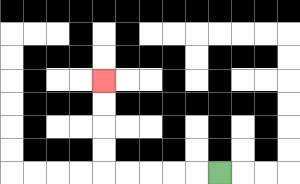{'start': '[9, 7]', 'end': '[4, 3]', 'path_directions': 'L,L,L,L,L,U,U,U,U', 'path_coordinates': '[[9, 7], [8, 7], [7, 7], [6, 7], [5, 7], [4, 7], [4, 6], [4, 5], [4, 4], [4, 3]]'}